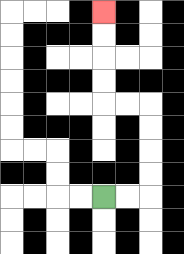{'start': '[4, 8]', 'end': '[4, 0]', 'path_directions': 'R,R,U,U,U,U,L,L,U,U,U,U', 'path_coordinates': '[[4, 8], [5, 8], [6, 8], [6, 7], [6, 6], [6, 5], [6, 4], [5, 4], [4, 4], [4, 3], [4, 2], [4, 1], [4, 0]]'}